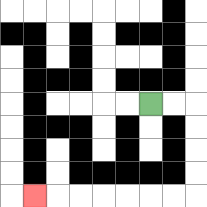{'start': '[6, 4]', 'end': '[1, 8]', 'path_directions': 'R,R,D,D,D,D,L,L,L,L,L,L,L', 'path_coordinates': '[[6, 4], [7, 4], [8, 4], [8, 5], [8, 6], [8, 7], [8, 8], [7, 8], [6, 8], [5, 8], [4, 8], [3, 8], [2, 8], [1, 8]]'}